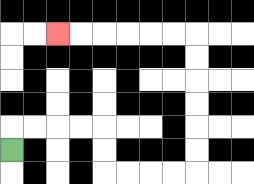{'start': '[0, 6]', 'end': '[2, 1]', 'path_directions': 'U,R,R,R,R,D,D,R,R,R,R,U,U,U,U,U,U,L,L,L,L,L,L', 'path_coordinates': '[[0, 6], [0, 5], [1, 5], [2, 5], [3, 5], [4, 5], [4, 6], [4, 7], [5, 7], [6, 7], [7, 7], [8, 7], [8, 6], [8, 5], [8, 4], [8, 3], [8, 2], [8, 1], [7, 1], [6, 1], [5, 1], [4, 1], [3, 1], [2, 1]]'}